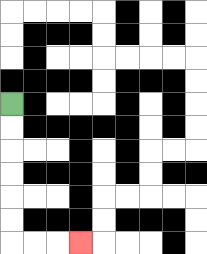{'start': '[0, 4]', 'end': '[3, 10]', 'path_directions': 'D,D,D,D,D,D,R,R,R', 'path_coordinates': '[[0, 4], [0, 5], [0, 6], [0, 7], [0, 8], [0, 9], [0, 10], [1, 10], [2, 10], [3, 10]]'}